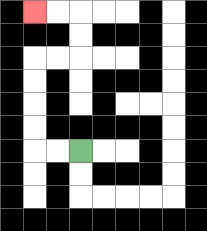{'start': '[3, 6]', 'end': '[1, 0]', 'path_directions': 'L,L,U,U,U,U,R,R,U,U,L,L', 'path_coordinates': '[[3, 6], [2, 6], [1, 6], [1, 5], [1, 4], [1, 3], [1, 2], [2, 2], [3, 2], [3, 1], [3, 0], [2, 0], [1, 0]]'}